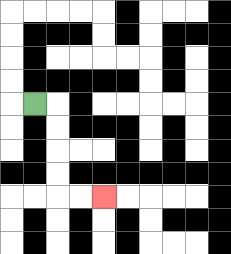{'start': '[1, 4]', 'end': '[4, 8]', 'path_directions': 'R,D,D,D,D,R,R', 'path_coordinates': '[[1, 4], [2, 4], [2, 5], [2, 6], [2, 7], [2, 8], [3, 8], [4, 8]]'}